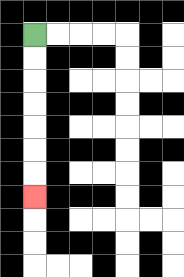{'start': '[1, 1]', 'end': '[1, 8]', 'path_directions': 'D,D,D,D,D,D,D', 'path_coordinates': '[[1, 1], [1, 2], [1, 3], [1, 4], [1, 5], [1, 6], [1, 7], [1, 8]]'}